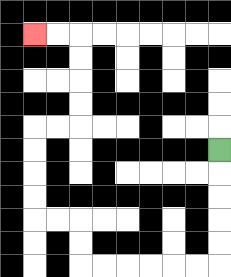{'start': '[9, 6]', 'end': '[1, 1]', 'path_directions': 'D,D,D,D,D,L,L,L,L,L,L,U,U,L,L,U,U,U,U,R,R,U,U,U,U,L,L', 'path_coordinates': '[[9, 6], [9, 7], [9, 8], [9, 9], [9, 10], [9, 11], [8, 11], [7, 11], [6, 11], [5, 11], [4, 11], [3, 11], [3, 10], [3, 9], [2, 9], [1, 9], [1, 8], [1, 7], [1, 6], [1, 5], [2, 5], [3, 5], [3, 4], [3, 3], [3, 2], [3, 1], [2, 1], [1, 1]]'}